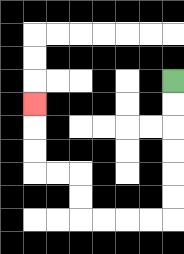{'start': '[7, 3]', 'end': '[1, 4]', 'path_directions': 'D,D,D,D,D,D,L,L,L,L,U,U,L,L,U,U,U', 'path_coordinates': '[[7, 3], [7, 4], [7, 5], [7, 6], [7, 7], [7, 8], [7, 9], [6, 9], [5, 9], [4, 9], [3, 9], [3, 8], [3, 7], [2, 7], [1, 7], [1, 6], [1, 5], [1, 4]]'}